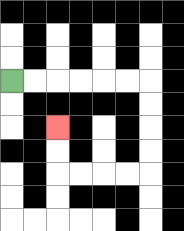{'start': '[0, 3]', 'end': '[2, 5]', 'path_directions': 'R,R,R,R,R,R,D,D,D,D,L,L,L,L,U,U', 'path_coordinates': '[[0, 3], [1, 3], [2, 3], [3, 3], [4, 3], [5, 3], [6, 3], [6, 4], [6, 5], [6, 6], [6, 7], [5, 7], [4, 7], [3, 7], [2, 7], [2, 6], [2, 5]]'}